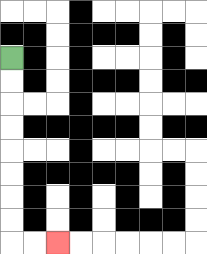{'start': '[0, 2]', 'end': '[2, 10]', 'path_directions': 'D,D,D,D,D,D,D,D,R,R', 'path_coordinates': '[[0, 2], [0, 3], [0, 4], [0, 5], [0, 6], [0, 7], [0, 8], [0, 9], [0, 10], [1, 10], [2, 10]]'}